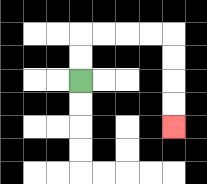{'start': '[3, 3]', 'end': '[7, 5]', 'path_directions': 'U,U,R,R,R,R,D,D,D,D', 'path_coordinates': '[[3, 3], [3, 2], [3, 1], [4, 1], [5, 1], [6, 1], [7, 1], [7, 2], [7, 3], [7, 4], [7, 5]]'}